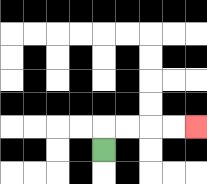{'start': '[4, 6]', 'end': '[8, 5]', 'path_directions': 'U,R,R,R,R', 'path_coordinates': '[[4, 6], [4, 5], [5, 5], [6, 5], [7, 5], [8, 5]]'}